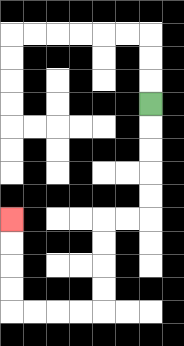{'start': '[6, 4]', 'end': '[0, 9]', 'path_directions': 'D,D,D,D,D,L,L,D,D,D,D,L,L,L,L,U,U,U,U', 'path_coordinates': '[[6, 4], [6, 5], [6, 6], [6, 7], [6, 8], [6, 9], [5, 9], [4, 9], [4, 10], [4, 11], [4, 12], [4, 13], [3, 13], [2, 13], [1, 13], [0, 13], [0, 12], [0, 11], [0, 10], [0, 9]]'}